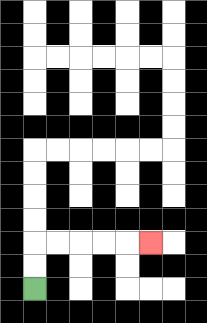{'start': '[1, 12]', 'end': '[6, 10]', 'path_directions': 'U,U,R,R,R,R,R', 'path_coordinates': '[[1, 12], [1, 11], [1, 10], [2, 10], [3, 10], [4, 10], [5, 10], [6, 10]]'}